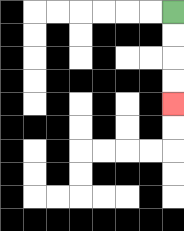{'start': '[7, 0]', 'end': '[7, 4]', 'path_directions': 'D,D,D,D', 'path_coordinates': '[[7, 0], [7, 1], [7, 2], [7, 3], [7, 4]]'}